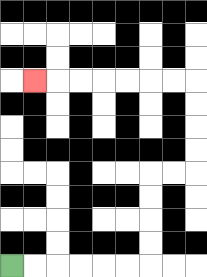{'start': '[0, 11]', 'end': '[1, 3]', 'path_directions': 'R,R,R,R,R,R,U,U,U,U,R,R,U,U,U,U,L,L,L,L,L,L,L', 'path_coordinates': '[[0, 11], [1, 11], [2, 11], [3, 11], [4, 11], [5, 11], [6, 11], [6, 10], [6, 9], [6, 8], [6, 7], [7, 7], [8, 7], [8, 6], [8, 5], [8, 4], [8, 3], [7, 3], [6, 3], [5, 3], [4, 3], [3, 3], [2, 3], [1, 3]]'}